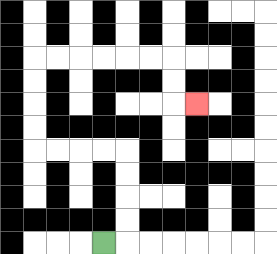{'start': '[4, 10]', 'end': '[8, 4]', 'path_directions': 'R,U,U,U,U,L,L,L,L,U,U,U,U,R,R,R,R,R,R,D,D,R', 'path_coordinates': '[[4, 10], [5, 10], [5, 9], [5, 8], [5, 7], [5, 6], [4, 6], [3, 6], [2, 6], [1, 6], [1, 5], [1, 4], [1, 3], [1, 2], [2, 2], [3, 2], [4, 2], [5, 2], [6, 2], [7, 2], [7, 3], [7, 4], [8, 4]]'}